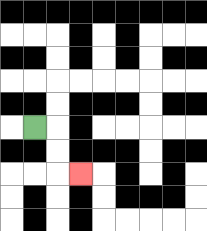{'start': '[1, 5]', 'end': '[3, 7]', 'path_directions': 'R,D,D,R', 'path_coordinates': '[[1, 5], [2, 5], [2, 6], [2, 7], [3, 7]]'}